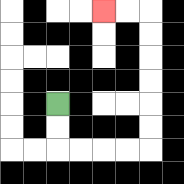{'start': '[2, 4]', 'end': '[4, 0]', 'path_directions': 'D,D,R,R,R,R,U,U,U,U,U,U,L,L', 'path_coordinates': '[[2, 4], [2, 5], [2, 6], [3, 6], [4, 6], [5, 6], [6, 6], [6, 5], [6, 4], [6, 3], [6, 2], [6, 1], [6, 0], [5, 0], [4, 0]]'}